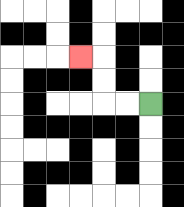{'start': '[6, 4]', 'end': '[3, 2]', 'path_directions': 'L,L,U,U,L', 'path_coordinates': '[[6, 4], [5, 4], [4, 4], [4, 3], [4, 2], [3, 2]]'}